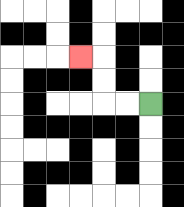{'start': '[6, 4]', 'end': '[3, 2]', 'path_directions': 'L,L,U,U,L', 'path_coordinates': '[[6, 4], [5, 4], [4, 4], [4, 3], [4, 2], [3, 2]]'}